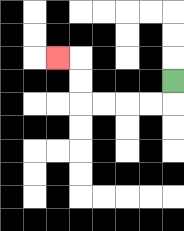{'start': '[7, 3]', 'end': '[2, 2]', 'path_directions': 'D,L,L,L,L,U,U,L', 'path_coordinates': '[[7, 3], [7, 4], [6, 4], [5, 4], [4, 4], [3, 4], [3, 3], [3, 2], [2, 2]]'}